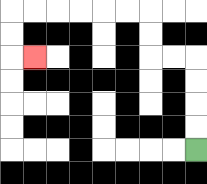{'start': '[8, 6]', 'end': '[1, 2]', 'path_directions': 'U,U,U,U,L,L,U,U,L,L,L,L,L,L,D,D,R', 'path_coordinates': '[[8, 6], [8, 5], [8, 4], [8, 3], [8, 2], [7, 2], [6, 2], [6, 1], [6, 0], [5, 0], [4, 0], [3, 0], [2, 0], [1, 0], [0, 0], [0, 1], [0, 2], [1, 2]]'}